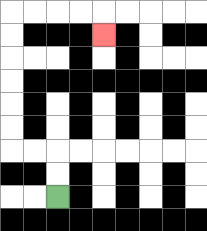{'start': '[2, 8]', 'end': '[4, 1]', 'path_directions': 'U,U,L,L,U,U,U,U,U,U,R,R,R,R,D', 'path_coordinates': '[[2, 8], [2, 7], [2, 6], [1, 6], [0, 6], [0, 5], [0, 4], [0, 3], [0, 2], [0, 1], [0, 0], [1, 0], [2, 0], [3, 0], [4, 0], [4, 1]]'}